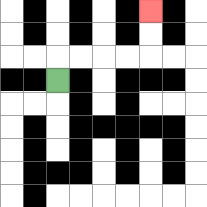{'start': '[2, 3]', 'end': '[6, 0]', 'path_directions': 'U,R,R,R,R,U,U', 'path_coordinates': '[[2, 3], [2, 2], [3, 2], [4, 2], [5, 2], [6, 2], [6, 1], [6, 0]]'}